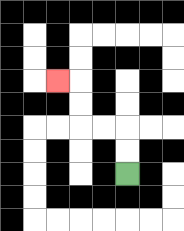{'start': '[5, 7]', 'end': '[2, 3]', 'path_directions': 'U,U,L,L,U,U,L', 'path_coordinates': '[[5, 7], [5, 6], [5, 5], [4, 5], [3, 5], [3, 4], [3, 3], [2, 3]]'}